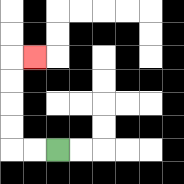{'start': '[2, 6]', 'end': '[1, 2]', 'path_directions': 'L,L,U,U,U,U,R', 'path_coordinates': '[[2, 6], [1, 6], [0, 6], [0, 5], [0, 4], [0, 3], [0, 2], [1, 2]]'}